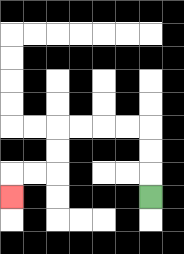{'start': '[6, 8]', 'end': '[0, 8]', 'path_directions': 'U,U,U,L,L,L,L,D,D,L,L,D', 'path_coordinates': '[[6, 8], [6, 7], [6, 6], [6, 5], [5, 5], [4, 5], [3, 5], [2, 5], [2, 6], [2, 7], [1, 7], [0, 7], [0, 8]]'}